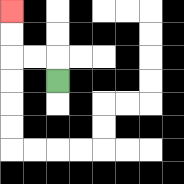{'start': '[2, 3]', 'end': '[0, 0]', 'path_directions': 'U,L,L,U,U', 'path_coordinates': '[[2, 3], [2, 2], [1, 2], [0, 2], [0, 1], [0, 0]]'}